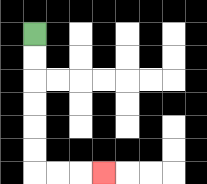{'start': '[1, 1]', 'end': '[4, 7]', 'path_directions': 'D,D,D,D,D,D,R,R,R', 'path_coordinates': '[[1, 1], [1, 2], [1, 3], [1, 4], [1, 5], [1, 6], [1, 7], [2, 7], [3, 7], [4, 7]]'}